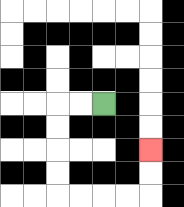{'start': '[4, 4]', 'end': '[6, 6]', 'path_directions': 'L,L,D,D,D,D,R,R,R,R,U,U', 'path_coordinates': '[[4, 4], [3, 4], [2, 4], [2, 5], [2, 6], [2, 7], [2, 8], [3, 8], [4, 8], [5, 8], [6, 8], [6, 7], [6, 6]]'}